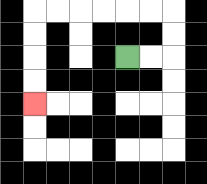{'start': '[5, 2]', 'end': '[1, 4]', 'path_directions': 'R,R,U,U,L,L,L,L,L,L,D,D,D,D', 'path_coordinates': '[[5, 2], [6, 2], [7, 2], [7, 1], [7, 0], [6, 0], [5, 0], [4, 0], [3, 0], [2, 0], [1, 0], [1, 1], [1, 2], [1, 3], [1, 4]]'}